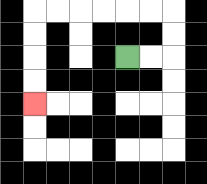{'start': '[5, 2]', 'end': '[1, 4]', 'path_directions': 'R,R,U,U,L,L,L,L,L,L,D,D,D,D', 'path_coordinates': '[[5, 2], [6, 2], [7, 2], [7, 1], [7, 0], [6, 0], [5, 0], [4, 0], [3, 0], [2, 0], [1, 0], [1, 1], [1, 2], [1, 3], [1, 4]]'}